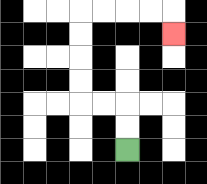{'start': '[5, 6]', 'end': '[7, 1]', 'path_directions': 'U,U,L,L,U,U,U,U,R,R,R,R,D', 'path_coordinates': '[[5, 6], [5, 5], [5, 4], [4, 4], [3, 4], [3, 3], [3, 2], [3, 1], [3, 0], [4, 0], [5, 0], [6, 0], [7, 0], [7, 1]]'}